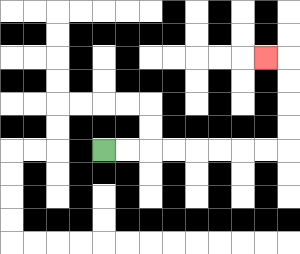{'start': '[4, 6]', 'end': '[11, 2]', 'path_directions': 'R,R,R,R,R,R,R,R,U,U,U,U,L', 'path_coordinates': '[[4, 6], [5, 6], [6, 6], [7, 6], [8, 6], [9, 6], [10, 6], [11, 6], [12, 6], [12, 5], [12, 4], [12, 3], [12, 2], [11, 2]]'}